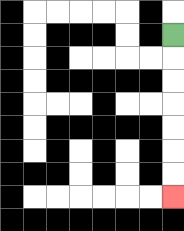{'start': '[7, 1]', 'end': '[7, 8]', 'path_directions': 'D,D,D,D,D,D,D', 'path_coordinates': '[[7, 1], [7, 2], [7, 3], [7, 4], [7, 5], [7, 6], [7, 7], [7, 8]]'}